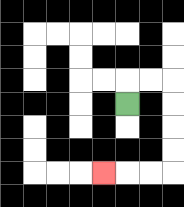{'start': '[5, 4]', 'end': '[4, 7]', 'path_directions': 'U,R,R,D,D,D,D,L,L,L', 'path_coordinates': '[[5, 4], [5, 3], [6, 3], [7, 3], [7, 4], [7, 5], [7, 6], [7, 7], [6, 7], [5, 7], [4, 7]]'}